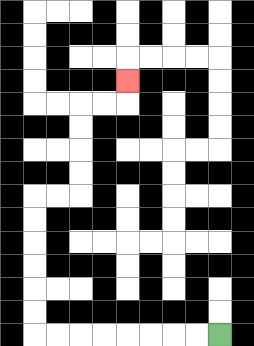{'start': '[9, 14]', 'end': '[5, 3]', 'path_directions': 'L,L,L,L,L,L,L,L,U,U,U,U,U,U,R,R,U,U,U,U,R,R,U', 'path_coordinates': '[[9, 14], [8, 14], [7, 14], [6, 14], [5, 14], [4, 14], [3, 14], [2, 14], [1, 14], [1, 13], [1, 12], [1, 11], [1, 10], [1, 9], [1, 8], [2, 8], [3, 8], [3, 7], [3, 6], [3, 5], [3, 4], [4, 4], [5, 4], [5, 3]]'}